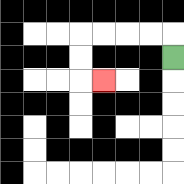{'start': '[7, 2]', 'end': '[4, 3]', 'path_directions': 'U,L,L,L,L,D,D,R', 'path_coordinates': '[[7, 2], [7, 1], [6, 1], [5, 1], [4, 1], [3, 1], [3, 2], [3, 3], [4, 3]]'}